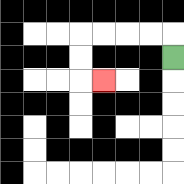{'start': '[7, 2]', 'end': '[4, 3]', 'path_directions': 'U,L,L,L,L,D,D,R', 'path_coordinates': '[[7, 2], [7, 1], [6, 1], [5, 1], [4, 1], [3, 1], [3, 2], [3, 3], [4, 3]]'}